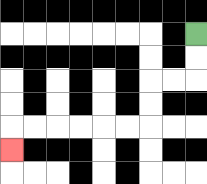{'start': '[8, 1]', 'end': '[0, 6]', 'path_directions': 'D,D,L,L,D,D,L,L,L,L,L,L,D', 'path_coordinates': '[[8, 1], [8, 2], [8, 3], [7, 3], [6, 3], [6, 4], [6, 5], [5, 5], [4, 5], [3, 5], [2, 5], [1, 5], [0, 5], [0, 6]]'}